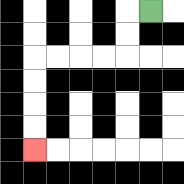{'start': '[6, 0]', 'end': '[1, 6]', 'path_directions': 'L,D,D,L,L,L,L,D,D,D,D', 'path_coordinates': '[[6, 0], [5, 0], [5, 1], [5, 2], [4, 2], [3, 2], [2, 2], [1, 2], [1, 3], [1, 4], [1, 5], [1, 6]]'}